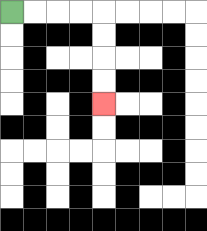{'start': '[0, 0]', 'end': '[4, 4]', 'path_directions': 'R,R,R,R,D,D,D,D', 'path_coordinates': '[[0, 0], [1, 0], [2, 0], [3, 0], [4, 0], [4, 1], [4, 2], [4, 3], [4, 4]]'}